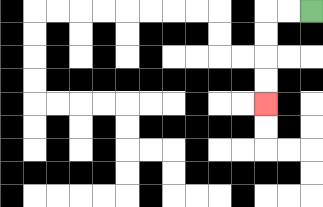{'start': '[13, 0]', 'end': '[11, 4]', 'path_directions': 'L,L,D,D,D,D', 'path_coordinates': '[[13, 0], [12, 0], [11, 0], [11, 1], [11, 2], [11, 3], [11, 4]]'}